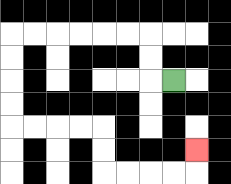{'start': '[7, 3]', 'end': '[8, 6]', 'path_directions': 'L,U,U,L,L,L,L,L,L,D,D,D,D,R,R,R,R,D,D,R,R,R,R,U', 'path_coordinates': '[[7, 3], [6, 3], [6, 2], [6, 1], [5, 1], [4, 1], [3, 1], [2, 1], [1, 1], [0, 1], [0, 2], [0, 3], [0, 4], [0, 5], [1, 5], [2, 5], [3, 5], [4, 5], [4, 6], [4, 7], [5, 7], [6, 7], [7, 7], [8, 7], [8, 6]]'}